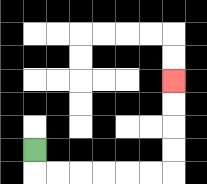{'start': '[1, 6]', 'end': '[7, 3]', 'path_directions': 'D,R,R,R,R,R,R,U,U,U,U', 'path_coordinates': '[[1, 6], [1, 7], [2, 7], [3, 7], [4, 7], [5, 7], [6, 7], [7, 7], [7, 6], [7, 5], [7, 4], [7, 3]]'}